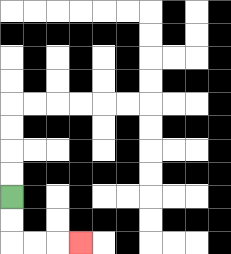{'start': '[0, 8]', 'end': '[3, 10]', 'path_directions': 'D,D,R,R,R', 'path_coordinates': '[[0, 8], [0, 9], [0, 10], [1, 10], [2, 10], [3, 10]]'}